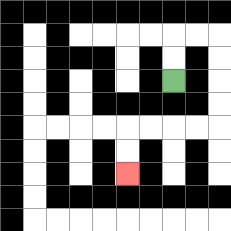{'start': '[7, 3]', 'end': '[5, 7]', 'path_directions': 'U,U,R,R,D,D,D,D,L,L,L,L,D,D', 'path_coordinates': '[[7, 3], [7, 2], [7, 1], [8, 1], [9, 1], [9, 2], [9, 3], [9, 4], [9, 5], [8, 5], [7, 5], [6, 5], [5, 5], [5, 6], [5, 7]]'}